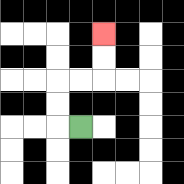{'start': '[3, 5]', 'end': '[4, 1]', 'path_directions': 'L,U,U,R,R,U,U', 'path_coordinates': '[[3, 5], [2, 5], [2, 4], [2, 3], [3, 3], [4, 3], [4, 2], [4, 1]]'}